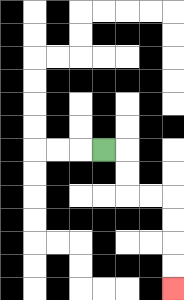{'start': '[4, 6]', 'end': '[7, 12]', 'path_directions': 'R,D,D,R,R,D,D,D,D', 'path_coordinates': '[[4, 6], [5, 6], [5, 7], [5, 8], [6, 8], [7, 8], [7, 9], [7, 10], [7, 11], [7, 12]]'}